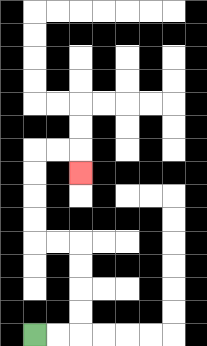{'start': '[1, 14]', 'end': '[3, 7]', 'path_directions': 'R,R,U,U,U,U,L,L,U,U,U,U,R,R,D', 'path_coordinates': '[[1, 14], [2, 14], [3, 14], [3, 13], [3, 12], [3, 11], [3, 10], [2, 10], [1, 10], [1, 9], [1, 8], [1, 7], [1, 6], [2, 6], [3, 6], [3, 7]]'}